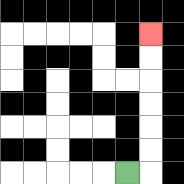{'start': '[5, 7]', 'end': '[6, 1]', 'path_directions': 'R,U,U,U,U,U,U', 'path_coordinates': '[[5, 7], [6, 7], [6, 6], [6, 5], [6, 4], [6, 3], [6, 2], [6, 1]]'}